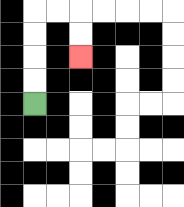{'start': '[1, 4]', 'end': '[3, 2]', 'path_directions': 'U,U,U,U,R,R,D,D', 'path_coordinates': '[[1, 4], [1, 3], [1, 2], [1, 1], [1, 0], [2, 0], [3, 0], [3, 1], [3, 2]]'}